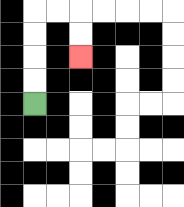{'start': '[1, 4]', 'end': '[3, 2]', 'path_directions': 'U,U,U,U,R,R,D,D', 'path_coordinates': '[[1, 4], [1, 3], [1, 2], [1, 1], [1, 0], [2, 0], [3, 0], [3, 1], [3, 2]]'}